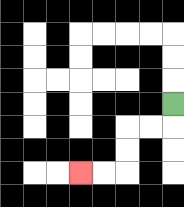{'start': '[7, 4]', 'end': '[3, 7]', 'path_directions': 'D,L,L,D,D,L,L', 'path_coordinates': '[[7, 4], [7, 5], [6, 5], [5, 5], [5, 6], [5, 7], [4, 7], [3, 7]]'}